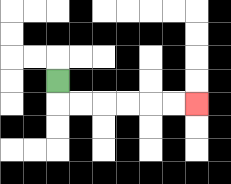{'start': '[2, 3]', 'end': '[8, 4]', 'path_directions': 'D,R,R,R,R,R,R', 'path_coordinates': '[[2, 3], [2, 4], [3, 4], [4, 4], [5, 4], [6, 4], [7, 4], [8, 4]]'}